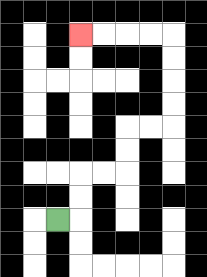{'start': '[2, 9]', 'end': '[3, 1]', 'path_directions': 'R,U,U,R,R,U,U,R,R,U,U,U,U,L,L,L,L', 'path_coordinates': '[[2, 9], [3, 9], [3, 8], [3, 7], [4, 7], [5, 7], [5, 6], [5, 5], [6, 5], [7, 5], [7, 4], [7, 3], [7, 2], [7, 1], [6, 1], [5, 1], [4, 1], [3, 1]]'}